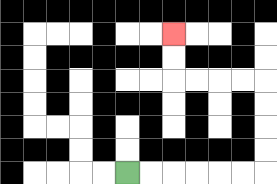{'start': '[5, 7]', 'end': '[7, 1]', 'path_directions': 'R,R,R,R,R,R,U,U,U,U,L,L,L,L,U,U', 'path_coordinates': '[[5, 7], [6, 7], [7, 7], [8, 7], [9, 7], [10, 7], [11, 7], [11, 6], [11, 5], [11, 4], [11, 3], [10, 3], [9, 3], [8, 3], [7, 3], [7, 2], [7, 1]]'}